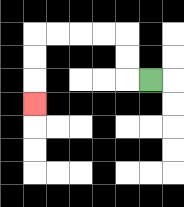{'start': '[6, 3]', 'end': '[1, 4]', 'path_directions': 'L,U,U,L,L,L,L,D,D,D', 'path_coordinates': '[[6, 3], [5, 3], [5, 2], [5, 1], [4, 1], [3, 1], [2, 1], [1, 1], [1, 2], [1, 3], [1, 4]]'}